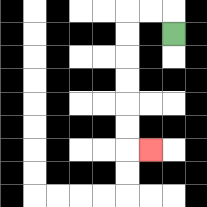{'start': '[7, 1]', 'end': '[6, 6]', 'path_directions': 'U,L,L,D,D,D,D,D,D,R', 'path_coordinates': '[[7, 1], [7, 0], [6, 0], [5, 0], [5, 1], [5, 2], [5, 3], [5, 4], [5, 5], [5, 6], [6, 6]]'}